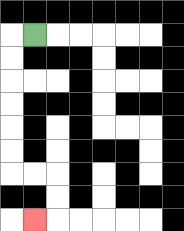{'start': '[1, 1]', 'end': '[1, 9]', 'path_directions': 'L,D,D,D,D,D,D,R,R,D,D,L', 'path_coordinates': '[[1, 1], [0, 1], [0, 2], [0, 3], [0, 4], [0, 5], [0, 6], [0, 7], [1, 7], [2, 7], [2, 8], [2, 9], [1, 9]]'}